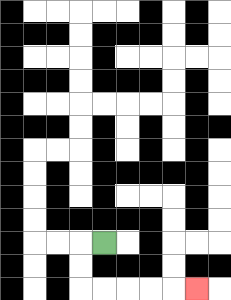{'start': '[4, 10]', 'end': '[8, 12]', 'path_directions': 'L,D,D,R,R,R,R,R', 'path_coordinates': '[[4, 10], [3, 10], [3, 11], [3, 12], [4, 12], [5, 12], [6, 12], [7, 12], [8, 12]]'}